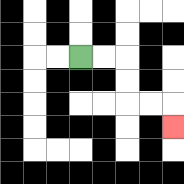{'start': '[3, 2]', 'end': '[7, 5]', 'path_directions': 'R,R,D,D,R,R,D', 'path_coordinates': '[[3, 2], [4, 2], [5, 2], [5, 3], [5, 4], [6, 4], [7, 4], [7, 5]]'}